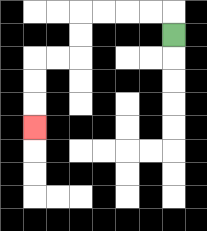{'start': '[7, 1]', 'end': '[1, 5]', 'path_directions': 'U,L,L,L,L,D,D,L,L,D,D,D', 'path_coordinates': '[[7, 1], [7, 0], [6, 0], [5, 0], [4, 0], [3, 0], [3, 1], [3, 2], [2, 2], [1, 2], [1, 3], [1, 4], [1, 5]]'}